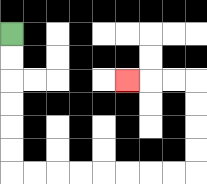{'start': '[0, 1]', 'end': '[5, 3]', 'path_directions': 'D,D,D,D,D,D,R,R,R,R,R,R,R,R,U,U,U,U,L,L,L', 'path_coordinates': '[[0, 1], [0, 2], [0, 3], [0, 4], [0, 5], [0, 6], [0, 7], [1, 7], [2, 7], [3, 7], [4, 7], [5, 7], [6, 7], [7, 7], [8, 7], [8, 6], [8, 5], [8, 4], [8, 3], [7, 3], [6, 3], [5, 3]]'}